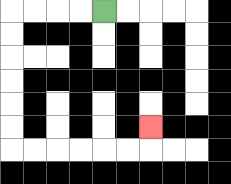{'start': '[4, 0]', 'end': '[6, 5]', 'path_directions': 'L,L,L,L,D,D,D,D,D,D,R,R,R,R,R,R,U', 'path_coordinates': '[[4, 0], [3, 0], [2, 0], [1, 0], [0, 0], [0, 1], [0, 2], [0, 3], [0, 4], [0, 5], [0, 6], [1, 6], [2, 6], [3, 6], [4, 6], [5, 6], [6, 6], [6, 5]]'}